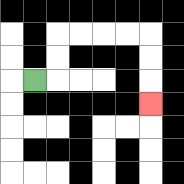{'start': '[1, 3]', 'end': '[6, 4]', 'path_directions': 'R,U,U,R,R,R,R,D,D,D', 'path_coordinates': '[[1, 3], [2, 3], [2, 2], [2, 1], [3, 1], [4, 1], [5, 1], [6, 1], [6, 2], [6, 3], [6, 4]]'}